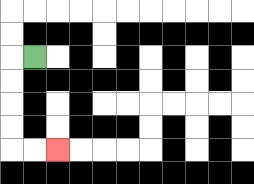{'start': '[1, 2]', 'end': '[2, 6]', 'path_directions': 'L,D,D,D,D,R,R', 'path_coordinates': '[[1, 2], [0, 2], [0, 3], [0, 4], [0, 5], [0, 6], [1, 6], [2, 6]]'}